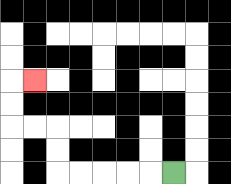{'start': '[7, 7]', 'end': '[1, 3]', 'path_directions': 'L,L,L,L,L,U,U,L,L,U,U,R', 'path_coordinates': '[[7, 7], [6, 7], [5, 7], [4, 7], [3, 7], [2, 7], [2, 6], [2, 5], [1, 5], [0, 5], [0, 4], [0, 3], [1, 3]]'}